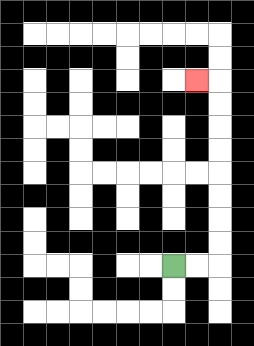{'start': '[7, 11]', 'end': '[8, 3]', 'path_directions': 'R,R,U,U,U,U,U,U,U,U,L', 'path_coordinates': '[[7, 11], [8, 11], [9, 11], [9, 10], [9, 9], [9, 8], [9, 7], [9, 6], [9, 5], [9, 4], [9, 3], [8, 3]]'}